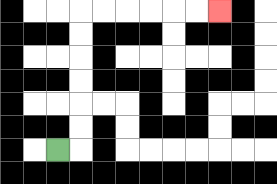{'start': '[2, 6]', 'end': '[9, 0]', 'path_directions': 'R,U,U,U,U,U,U,R,R,R,R,R,R', 'path_coordinates': '[[2, 6], [3, 6], [3, 5], [3, 4], [3, 3], [3, 2], [3, 1], [3, 0], [4, 0], [5, 0], [6, 0], [7, 0], [8, 0], [9, 0]]'}